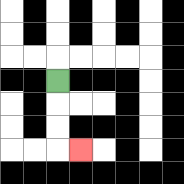{'start': '[2, 3]', 'end': '[3, 6]', 'path_directions': 'D,D,D,R', 'path_coordinates': '[[2, 3], [2, 4], [2, 5], [2, 6], [3, 6]]'}